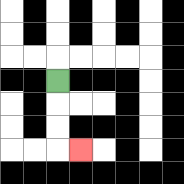{'start': '[2, 3]', 'end': '[3, 6]', 'path_directions': 'D,D,D,R', 'path_coordinates': '[[2, 3], [2, 4], [2, 5], [2, 6], [3, 6]]'}